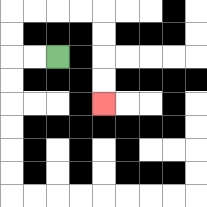{'start': '[2, 2]', 'end': '[4, 4]', 'path_directions': 'L,L,U,U,R,R,R,R,D,D,D,D', 'path_coordinates': '[[2, 2], [1, 2], [0, 2], [0, 1], [0, 0], [1, 0], [2, 0], [3, 0], [4, 0], [4, 1], [4, 2], [4, 3], [4, 4]]'}